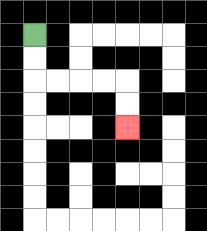{'start': '[1, 1]', 'end': '[5, 5]', 'path_directions': 'D,D,R,R,R,R,D,D', 'path_coordinates': '[[1, 1], [1, 2], [1, 3], [2, 3], [3, 3], [4, 3], [5, 3], [5, 4], [5, 5]]'}